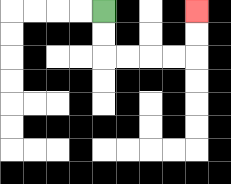{'start': '[4, 0]', 'end': '[8, 0]', 'path_directions': 'D,D,R,R,R,R,U,U', 'path_coordinates': '[[4, 0], [4, 1], [4, 2], [5, 2], [6, 2], [7, 2], [8, 2], [8, 1], [8, 0]]'}